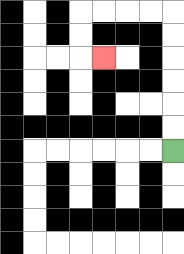{'start': '[7, 6]', 'end': '[4, 2]', 'path_directions': 'U,U,U,U,U,U,L,L,L,L,D,D,R', 'path_coordinates': '[[7, 6], [7, 5], [7, 4], [7, 3], [7, 2], [7, 1], [7, 0], [6, 0], [5, 0], [4, 0], [3, 0], [3, 1], [3, 2], [4, 2]]'}